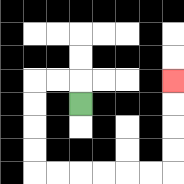{'start': '[3, 4]', 'end': '[7, 3]', 'path_directions': 'U,L,L,D,D,D,D,R,R,R,R,R,R,U,U,U,U', 'path_coordinates': '[[3, 4], [3, 3], [2, 3], [1, 3], [1, 4], [1, 5], [1, 6], [1, 7], [2, 7], [3, 7], [4, 7], [5, 7], [6, 7], [7, 7], [7, 6], [7, 5], [7, 4], [7, 3]]'}